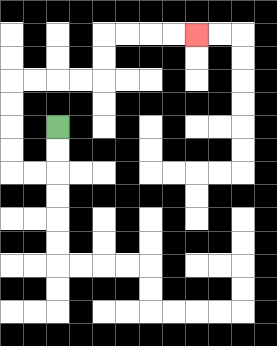{'start': '[2, 5]', 'end': '[8, 1]', 'path_directions': 'D,D,L,L,U,U,U,U,R,R,R,R,U,U,R,R,R,R', 'path_coordinates': '[[2, 5], [2, 6], [2, 7], [1, 7], [0, 7], [0, 6], [0, 5], [0, 4], [0, 3], [1, 3], [2, 3], [3, 3], [4, 3], [4, 2], [4, 1], [5, 1], [6, 1], [7, 1], [8, 1]]'}